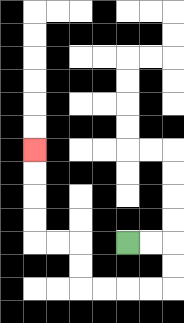{'start': '[5, 10]', 'end': '[1, 6]', 'path_directions': 'R,R,D,D,L,L,L,L,U,U,L,L,U,U,U,U', 'path_coordinates': '[[5, 10], [6, 10], [7, 10], [7, 11], [7, 12], [6, 12], [5, 12], [4, 12], [3, 12], [3, 11], [3, 10], [2, 10], [1, 10], [1, 9], [1, 8], [1, 7], [1, 6]]'}